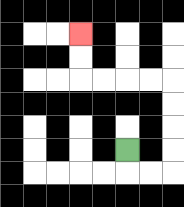{'start': '[5, 6]', 'end': '[3, 1]', 'path_directions': 'D,R,R,U,U,U,U,L,L,L,L,U,U', 'path_coordinates': '[[5, 6], [5, 7], [6, 7], [7, 7], [7, 6], [7, 5], [7, 4], [7, 3], [6, 3], [5, 3], [4, 3], [3, 3], [3, 2], [3, 1]]'}